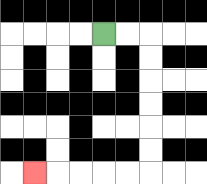{'start': '[4, 1]', 'end': '[1, 7]', 'path_directions': 'R,R,D,D,D,D,D,D,L,L,L,L,L', 'path_coordinates': '[[4, 1], [5, 1], [6, 1], [6, 2], [6, 3], [6, 4], [6, 5], [6, 6], [6, 7], [5, 7], [4, 7], [3, 7], [2, 7], [1, 7]]'}